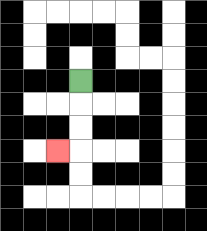{'start': '[3, 3]', 'end': '[2, 6]', 'path_directions': 'D,D,D,L', 'path_coordinates': '[[3, 3], [3, 4], [3, 5], [3, 6], [2, 6]]'}